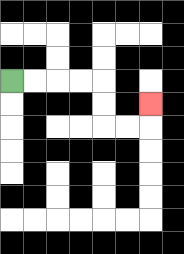{'start': '[0, 3]', 'end': '[6, 4]', 'path_directions': 'R,R,R,R,D,D,R,R,U', 'path_coordinates': '[[0, 3], [1, 3], [2, 3], [3, 3], [4, 3], [4, 4], [4, 5], [5, 5], [6, 5], [6, 4]]'}